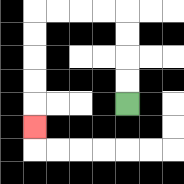{'start': '[5, 4]', 'end': '[1, 5]', 'path_directions': 'U,U,U,U,L,L,L,L,D,D,D,D,D', 'path_coordinates': '[[5, 4], [5, 3], [5, 2], [5, 1], [5, 0], [4, 0], [3, 0], [2, 0], [1, 0], [1, 1], [1, 2], [1, 3], [1, 4], [1, 5]]'}